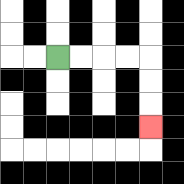{'start': '[2, 2]', 'end': '[6, 5]', 'path_directions': 'R,R,R,R,D,D,D', 'path_coordinates': '[[2, 2], [3, 2], [4, 2], [5, 2], [6, 2], [6, 3], [6, 4], [6, 5]]'}